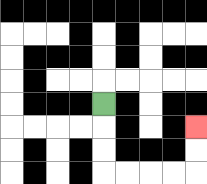{'start': '[4, 4]', 'end': '[8, 5]', 'path_directions': 'D,D,D,R,R,R,R,U,U', 'path_coordinates': '[[4, 4], [4, 5], [4, 6], [4, 7], [5, 7], [6, 7], [7, 7], [8, 7], [8, 6], [8, 5]]'}